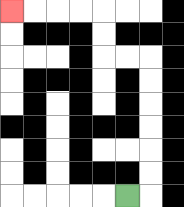{'start': '[5, 8]', 'end': '[0, 0]', 'path_directions': 'R,U,U,U,U,U,U,L,L,U,U,L,L,L,L', 'path_coordinates': '[[5, 8], [6, 8], [6, 7], [6, 6], [6, 5], [6, 4], [6, 3], [6, 2], [5, 2], [4, 2], [4, 1], [4, 0], [3, 0], [2, 0], [1, 0], [0, 0]]'}